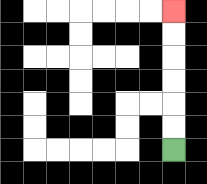{'start': '[7, 6]', 'end': '[7, 0]', 'path_directions': 'U,U,U,U,U,U', 'path_coordinates': '[[7, 6], [7, 5], [7, 4], [7, 3], [7, 2], [7, 1], [7, 0]]'}